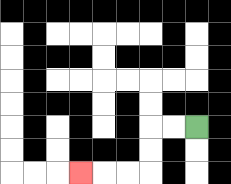{'start': '[8, 5]', 'end': '[3, 7]', 'path_directions': 'L,L,D,D,L,L,L', 'path_coordinates': '[[8, 5], [7, 5], [6, 5], [6, 6], [6, 7], [5, 7], [4, 7], [3, 7]]'}